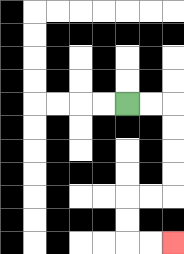{'start': '[5, 4]', 'end': '[7, 10]', 'path_directions': 'R,R,D,D,D,D,L,L,D,D,R,R', 'path_coordinates': '[[5, 4], [6, 4], [7, 4], [7, 5], [7, 6], [7, 7], [7, 8], [6, 8], [5, 8], [5, 9], [5, 10], [6, 10], [7, 10]]'}